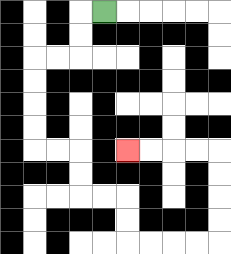{'start': '[4, 0]', 'end': '[5, 6]', 'path_directions': 'L,D,D,L,L,D,D,D,D,R,R,D,D,R,R,D,D,R,R,R,R,U,U,U,U,L,L,L,L', 'path_coordinates': '[[4, 0], [3, 0], [3, 1], [3, 2], [2, 2], [1, 2], [1, 3], [1, 4], [1, 5], [1, 6], [2, 6], [3, 6], [3, 7], [3, 8], [4, 8], [5, 8], [5, 9], [5, 10], [6, 10], [7, 10], [8, 10], [9, 10], [9, 9], [9, 8], [9, 7], [9, 6], [8, 6], [7, 6], [6, 6], [5, 6]]'}